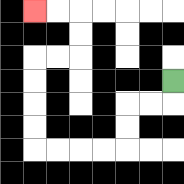{'start': '[7, 3]', 'end': '[1, 0]', 'path_directions': 'D,L,L,D,D,L,L,L,L,U,U,U,U,R,R,U,U,L,L', 'path_coordinates': '[[7, 3], [7, 4], [6, 4], [5, 4], [5, 5], [5, 6], [4, 6], [3, 6], [2, 6], [1, 6], [1, 5], [1, 4], [1, 3], [1, 2], [2, 2], [3, 2], [3, 1], [3, 0], [2, 0], [1, 0]]'}